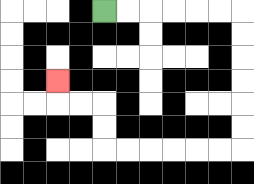{'start': '[4, 0]', 'end': '[2, 3]', 'path_directions': 'R,R,R,R,R,R,D,D,D,D,D,D,L,L,L,L,L,L,U,U,L,L,U', 'path_coordinates': '[[4, 0], [5, 0], [6, 0], [7, 0], [8, 0], [9, 0], [10, 0], [10, 1], [10, 2], [10, 3], [10, 4], [10, 5], [10, 6], [9, 6], [8, 6], [7, 6], [6, 6], [5, 6], [4, 6], [4, 5], [4, 4], [3, 4], [2, 4], [2, 3]]'}